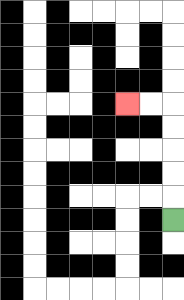{'start': '[7, 9]', 'end': '[5, 4]', 'path_directions': 'U,U,U,U,U,L,L', 'path_coordinates': '[[7, 9], [7, 8], [7, 7], [7, 6], [7, 5], [7, 4], [6, 4], [5, 4]]'}